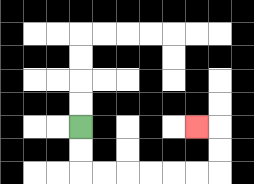{'start': '[3, 5]', 'end': '[8, 5]', 'path_directions': 'D,D,R,R,R,R,R,R,U,U,L', 'path_coordinates': '[[3, 5], [3, 6], [3, 7], [4, 7], [5, 7], [6, 7], [7, 7], [8, 7], [9, 7], [9, 6], [9, 5], [8, 5]]'}